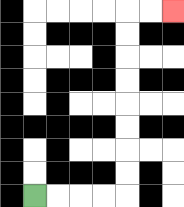{'start': '[1, 8]', 'end': '[7, 0]', 'path_directions': 'R,R,R,R,U,U,U,U,U,U,U,U,R,R', 'path_coordinates': '[[1, 8], [2, 8], [3, 8], [4, 8], [5, 8], [5, 7], [5, 6], [5, 5], [5, 4], [5, 3], [5, 2], [5, 1], [5, 0], [6, 0], [7, 0]]'}